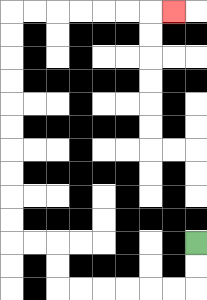{'start': '[8, 10]', 'end': '[7, 0]', 'path_directions': 'D,D,L,L,L,L,L,L,U,U,L,L,U,U,U,U,U,U,U,U,U,U,R,R,R,R,R,R,R', 'path_coordinates': '[[8, 10], [8, 11], [8, 12], [7, 12], [6, 12], [5, 12], [4, 12], [3, 12], [2, 12], [2, 11], [2, 10], [1, 10], [0, 10], [0, 9], [0, 8], [0, 7], [0, 6], [0, 5], [0, 4], [0, 3], [0, 2], [0, 1], [0, 0], [1, 0], [2, 0], [3, 0], [4, 0], [5, 0], [6, 0], [7, 0]]'}